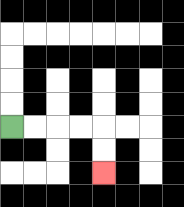{'start': '[0, 5]', 'end': '[4, 7]', 'path_directions': 'R,R,R,R,D,D', 'path_coordinates': '[[0, 5], [1, 5], [2, 5], [3, 5], [4, 5], [4, 6], [4, 7]]'}